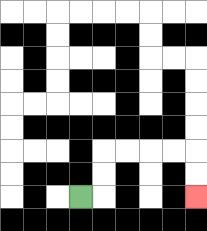{'start': '[3, 8]', 'end': '[8, 8]', 'path_directions': 'R,U,U,R,R,R,R,D,D', 'path_coordinates': '[[3, 8], [4, 8], [4, 7], [4, 6], [5, 6], [6, 6], [7, 6], [8, 6], [8, 7], [8, 8]]'}